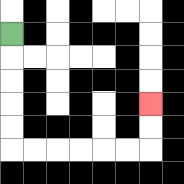{'start': '[0, 1]', 'end': '[6, 4]', 'path_directions': 'D,D,D,D,D,R,R,R,R,R,R,U,U', 'path_coordinates': '[[0, 1], [0, 2], [0, 3], [0, 4], [0, 5], [0, 6], [1, 6], [2, 6], [3, 6], [4, 6], [5, 6], [6, 6], [6, 5], [6, 4]]'}